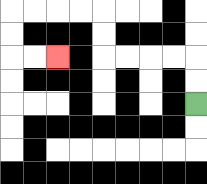{'start': '[8, 4]', 'end': '[2, 2]', 'path_directions': 'U,U,L,L,L,L,U,U,L,L,L,L,D,D,R,R', 'path_coordinates': '[[8, 4], [8, 3], [8, 2], [7, 2], [6, 2], [5, 2], [4, 2], [4, 1], [4, 0], [3, 0], [2, 0], [1, 0], [0, 0], [0, 1], [0, 2], [1, 2], [2, 2]]'}